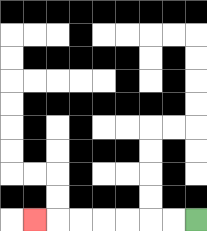{'start': '[8, 9]', 'end': '[1, 9]', 'path_directions': 'L,L,L,L,L,L,L', 'path_coordinates': '[[8, 9], [7, 9], [6, 9], [5, 9], [4, 9], [3, 9], [2, 9], [1, 9]]'}